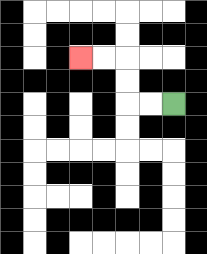{'start': '[7, 4]', 'end': '[3, 2]', 'path_directions': 'L,L,U,U,L,L', 'path_coordinates': '[[7, 4], [6, 4], [5, 4], [5, 3], [5, 2], [4, 2], [3, 2]]'}